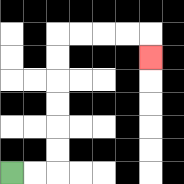{'start': '[0, 7]', 'end': '[6, 2]', 'path_directions': 'R,R,U,U,U,U,U,U,R,R,R,R,D', 'path_coordinates': '[[0, 7], [1, 7], [2, 7], [2, 6], [2, 5], [2, 4], [2, 3], [2, 2], [2, 1], [3, 1], [4, 1], [5, 1], [6, 1], [6, 2]]'}